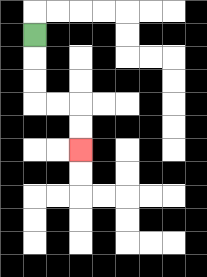{'start': '[1, 1]', 'end': '[3, 6]', 'path_directions': 'D,D,D,R,R,D,D', 'path_coordinates': '[[1, 1], [1, 2], [1, 3], [1, 4], [2, 4], [3, 4], [3, 5], [3, 6]]'}